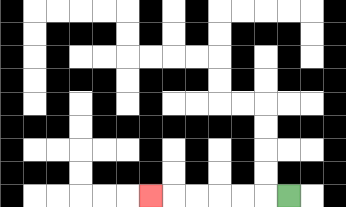{'start': '[12, 8]', 'end': '[6, 8]', 'path_directions': 'L,L,L,L,L,L', 'path_coordinates': '[[12, 8], [11, 8], [10, 8], [9, 8], [8, 8], [7, 8], [6, 8]]'}